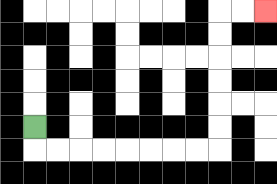{'start': '[1, 5]', 'end': '[11, 0]', 'path_directions': 'D,R,R,R,R,R,R,R,R,U,U,U,U,U,U,R,R', 'path_coordinates': '[[1, 5], [1, 6], [2, 6], [3, 6], [4, 6], [5, 6], [6, 6], [7, 6], [8, 6], [9, 6], [9, 5], [9, 4], [9, 3], [9, 2], [9, 1], [9, 0], [10, 0], [11, 0]]'}